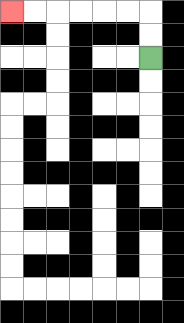{'start': '[6, 2]', 'end': '[0, 0]', 'path_directions': 'U,U,L,L,L,L,L,L', 'path_coordinates': '[[6, 2], [6, 1], [6, 0], [5, 0], [4, 0], [3, 0], [2, 0], [1, 0], [0, 0]]'}